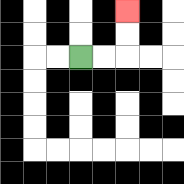{'start': '[3, 2]', 'end': '[5, 0]', 'path_directions': 'R,R,U,U', 'path_coordinates': '[[3, 2], [4, 2], [5, 2], [5, 1], [5, 0]]'}